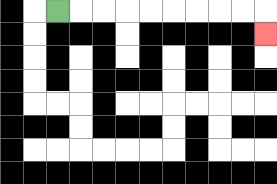{'start': '[2, 0]', 'end': '[11, 1]', 'path_directions': 'R,R,R,R,R,R,R,R,R,D', 'path_coordinates': '[[2, 0], [3, 0], [4, 0], [5, 0], [6, 0], [7, 0], [8, 0], [9, 0], [10, 0], [11, 0], [11, 1]]'}